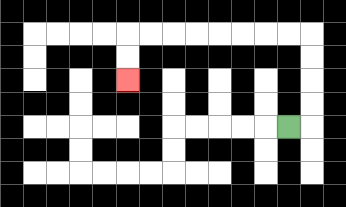{'start': '[12, 5]', 'end': '[5, 3]', 'path_directions': 'R,U,U,U,U,L,L,L,L,L,L,L,L,D,D', 'path_coordinates': '[[12, 5], [13, 5], [13, 4], [13, 3], [13, 2], [13, 1], [12, 1], [11, 1], [10, 1], [9, 1], [8, 1], [7, 1], [6, 1], [5, 1], [5, 2], [5, 3]]'}